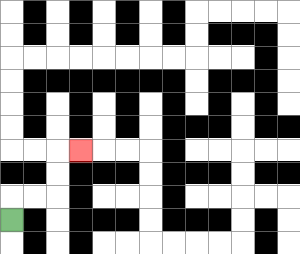{'start': '[0, 9]', 'end': '[3, 6]', 'path_directions': 'U,R,R,U,U,R', 'path_coordinates': '[[0, 9], [0, 8], [1, 8], [2, 8], [2, 7], [2, 6], [3, 6]]'}